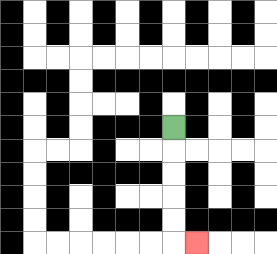{'start': '[7, 5]', 'end': '[8, 10]', 'path_directions': 'D,D,D,D,D,R', 'path_coordinates': '[[7, 5], [7, 6], [7, 7], [7, 8], [7, 9], [7, 10], [8, 10]]'}